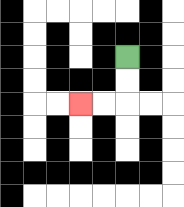{'start': '[5, 2]', 'end': '[3, 4]', 'path_directions': 'D,D,L,L', 'path_coordinates': '[[5, 2], [5, 3], [5, 4], [4, 4], [3, 4]]'}